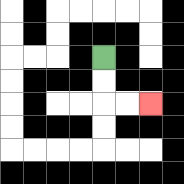{'start': '[4, 2]', 'end': '[6, 4]', 'path_directions': 'D,D,R,R', 'path_coordinates': '[[4, 2], [4, 3], [4, 4], [5, 4], [6, 4]]'}